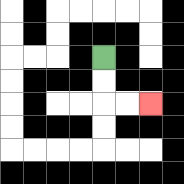{'start': '[4, 2]', 'end': '[6, 4]', 'path_directions': 'D,D,R,R', 'path_coordinates': '[[4, 2], [4, 3], [4, 4], [5, 4], [6, 4]]'}